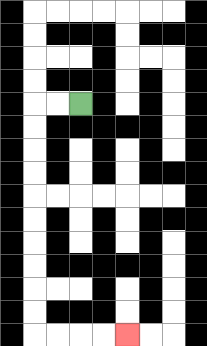{'start': '[3, 4]', 'end': '[5, 14]', 'path_directions': 'L,L,D,D,D,D,D,D,D,D,D,D,R,R,R,R', 'path_coordinates': '[[3, 4], [2, 4], [1, 4], [1, 5], [1, 6], [1, 7], [1, 8], [1, 9], [1, 10], [1, 11], [1, 12], [1, 13], [1, 14], [2, 14], [3, 14], [4, 14], [5, 14]]'}